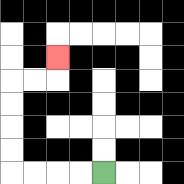{'start': '[4, 7]', 'end': '[2, 2]', 'path_directions': 'L,L,L,L,U,U,U,U,R,R,U', 'path_coordinates': '[[4, 7], [3, 7], [2, 7], [1, 7], [0, 7], [0, 6], [0, 5], [0, 4], [0, 3], [1, 3], [2, 3], [2, 2]]'}